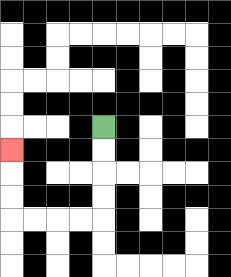{'start': '[4, 5]', 'end': '[0, 6]', 'path_directions': 'D,D,D,D,L,L,L,L,U,U,U', 'path_coordinates': '[[4, 5], [4, 6], [4, 7], [4, 8], [4, 9], [3, 9], [2, 9], [1, 9], [0, 9], [0, 8], [0, 7], [0, 6]]'}